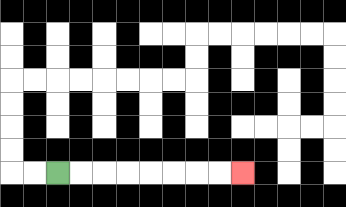{'start': '[2, 7]', 'end': '[10, 7]', 'path_directions': 'R,R,R,R,R,R,R,R', 'path_coordinates': '[[2, 7], [3, 7], [4, 7], [5, 7], [6, 7], [7, 7], [8, 7], [9, 7], [10, 7]]'}